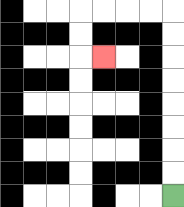{'start': '[7, 8]', 'end': '[4, 2]', 'path_directions': 'U,U,U,U,U,U,U,U,L,L,L,L,D,D,R', 'path_coordinates': '[[7, 8], [7, 7], [7, 6], [7, 5], [7, 4], [7, 3], [7, 2], [7, 1], [7, 0], [6, 0], [5, 0], [4, 0], [3, 0], [3, 1], [3, 2], [4, 2]]'}